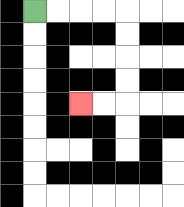{'start': '[1, 0]', 'end': '[3, 4]', 'path_directions': 'R,R,R,R,D,D,D,D,L,L', 'path_coordinates': '[[1, 0], [2, 0], [3, 0], [4, 0], [5, 0], [5, 1], [5, 2], [5, 3], [5, 4], [4, 4], [3, 4]]'}